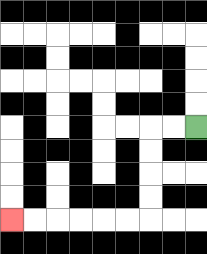{'start': '[8, 5]', 'end': '[0, 9]', 'path_directions': 'L,L,D,D,D,D,L,L,L,L,L,L', 'path_coordinates': '[[8, 5], [7, 5], [6, 5], [6, 6], [6, 7], [6, 8], [6, 9], [5, 9], [4, 9], [3, 9], [2, 9], [1, 9], [0, 9]]'}